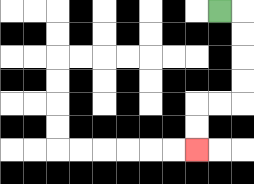{'start': '[9, 0]', 'end': '[8, 6]', 'path_directions': 'R,D,D,D,D,L,L,D,D', 'path_coordinates': '[[9, 0], [10, 0], [10, 1], [10, 2], [10, 3], [10, 4], [9, 4], [8, 4], [8, 5], [8, 6]]'}